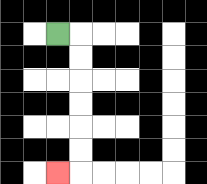{'start': '[2, 1]', 'end': '[2, 7]', 'path_directions': 'R,D,D,D,D,D,D,L', 'path_coordinates': '[[2, 1], [3, 1], [3, 2], [3, 3], [3, 4], [3, 5], [3, 6], [3, 7], [2, 7]]'}